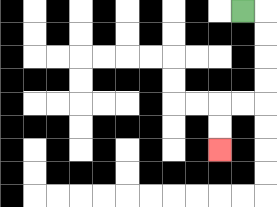{'start': '[10, 0]', 'end': '[9, 6]', 'path_directions': 'R,D,D,D,D,L,L,D,D', 'path_coordinates': '[[10, 0], [11, 0], [11, 1], [11, 2], [11, 3], [11, 4], [10, 4], [9, 4], [9, 5], [9, 6]]'}